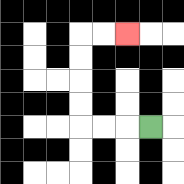{'start': '[6, 5]', 'end': '[5, 1]', 'path_directions': 'L,L,L,U,U,U,U,R,R', 'path_coordinates': '[[6, 5], [5, 5], [4, 5], [3, 5], [3, 4], [3, 3], [3, 2], [3, 1], [4, 1], [5, 1]]'}